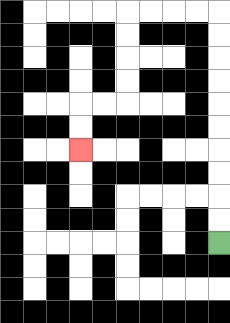{'start': '[9, 10]', 'end': '[3, 6]', 'path_directions': 'U,U,U,U,U,U,U,U,U,U,L,L,L,L,D,D,D,D,L,L,D,D', 'path_coordinates': '[[9, 10], [9, 9], [9, 8], [9, 7], [9, 6], [9, 5], [9, 4], [9, 3], [9, 2], [9, 1], [9, 0], [8, 0], [7, 0], [6, 0], [5, 0], [5, 1], [5, 2], [5, 3], [5, 4], [4, 4], [3, 4], [3, 5], [3, 6]]'}